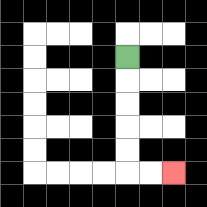{'start': '[5, 2]', 'end': '[7, 7]', 'path_directions': 'D,D,D,D,D,R,R', 'path_coordinates': '[[5, 2], [5, 3], [5, 4], [5, 5], [5, 6], [5, 7], [6, 7], [7, 7]]'}